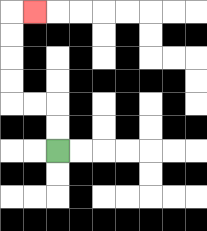{'start': '[2, 6]', 'end': '[1, 0]', 'path_directions': 'U,U,L,L,U,U,U,U,R', 'path_coordinates': '[[2, 6], [2, 5], [2, 4], [1, 4], [0, 4], [0, 3], [0, 2], [0, 1], [0, 0], [1, 0]]'}